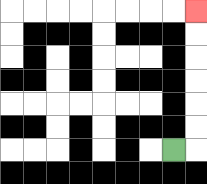{'start': '[7, 6]', 'end': '[8, 0]', 'path_directions': 'R,U,U,U,U,U,U', 'path_coordinates': '[[7, 6], [8, 6], [8, 5], [8, 4], [8, 3], [8, 2], [8, 1], [8, 0]]'}